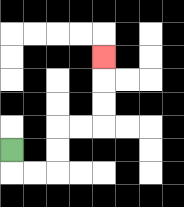{'start': '[0, 6]', 'end': '[4, 2]', 'path_directions': 'D,R,R,U,U,R,R,U,U,U', 'path_coordinates': '[[0, 6], [0, 7], [1, 7], [2, 7], [2, 6], [2, 5], [3, 5], [4, 5], [4, 4], [4, 3], [4, 2]]'}